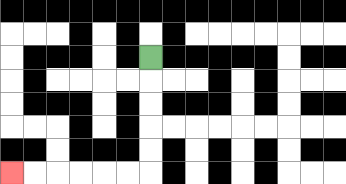{'start': '[6, 2]', 'end': '[0, 7]', 'path_directions': 'D,D,D,D,D,L,L,L,L,L,L', 'path_coordinates': '[[6, 2], [6, 3], [6, 4], [6, 5], [6, 6], [6, 7], [5, 7], [4, 7], [3, 7], [2, 7], [1, 7], [0, 7]]'}